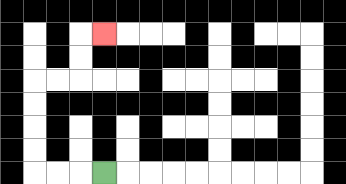{'start': '[4, 7]', 'end': '[4, 1]', 'path_directions': 'L,L,L,U,U,U,U,R,R,U,U,R', 'path_coordinates': '[[4, 7], [3, 7], [2, 7], [1, 7], [1, 6], [1, 5], [1, 4], [1, 3], [2, 3], [3, 3], [3, 2], [3, 1], [4, 1]]'}